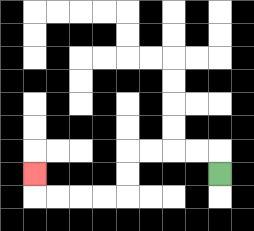{'start': '[9, 7]', 'end': '[1, 7]', 'path_directions': 'U,L,L,L,L,D,D,L,L,L,L,U', 'path_coordinates': '[[9, 7], [9, 6], [8, 6], [7, 6], [6, 6], [5, 6], [5, 7], [5, 8], [4, 8], [3, 8], [2, 8], [1, 8], [1, 7]]'}